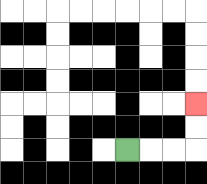{'start': '[5, 6]', 'end': '[8, 4]', 'path_directions': 'R,R,R,U,U', 'path_coordinates': '[[5, 6], [6, 6], [7, 6], [8, 6], [8, 5], [8, 4]]'}